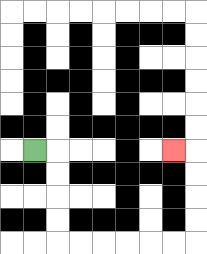{'start': '[1, 6]', 'end': '[7, 6]', 'path_directions': 'R,D,D,D,D,R,R,R,R,R,R,U,U,U,U,L', 'path_coordinates': '[[1, 6], [2, 6], [2, 7], [2, 8], [2, 9], [2, 10], [3, 10], [4, 10], [5, 10], [6, 10], [7, 10], [8, 10], [8, 9], [8, 8], [8, 7], [8, 6], [7, 6]]'}